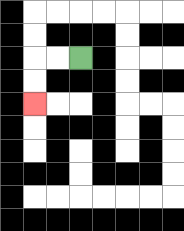{'start': '[3, 2]', 'end': '[1, 4]', 'path_directions': 'L,L,D,D', 'path_coordinates': '[[3, 2], [2, 2], [1, 2], [1, 3], [1, 4]]'}